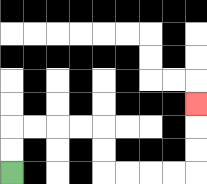{'start': '[0, 7]', 'end': '[8, 4]', 'path_directions': 'U,U,R,R,R,R,D,D,R,R,R,R,U,U,U', 'path_coordinates': '[[0, 7], [0, 6], [0, 5], [1, 5], [2, 5], [3, 5], [4, 5], [4, 6], [4, 7], [5, 7], [6, 7], [7, 7], [8, 7], [8, 6], [8, 5], [8, 4]]'}